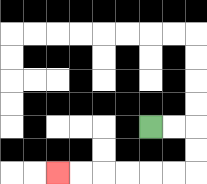{'start': '[6, 5]', 'end': '[2, 7]', 'path_directions': 'R,R,D,D,L,L,L,L,L,L', 'path_coordinates': '[[6, 5], [7, 5], [8, 5], [8, 6], [8, 7], [7, 7], [6, 7], [5, 7], [4, 7], [3, 7], [2, 7]]'}